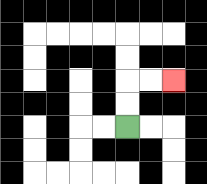{'start': '[5, 5]', 'end': '[7, 3]', 'path_directions': 'U,U,R,R', 'path_coordinates': '[[5, 5], [5, 4], [5, 3], [6, 3], [7, 3]]'}